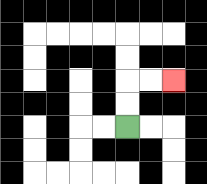{'start': '[5, 5]', 'end': '[7, 3]', 'path_directions': 'U,U,R,R', 'path_coordinates': '[[5, 5], [5, 4], [5, 3], [6, 3], [7, 3]]'}